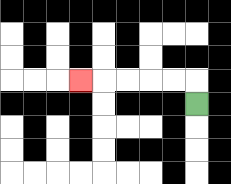{'start': '[8, 4]', 'end': '[3, 3]', 'path_directions': 'U,L,L,L,L,L', 'path_coordinates': '[[8, 4], [8, 3], [7, 3], [6, 3], [5, 3], [4, 3], [3, 3]]'}